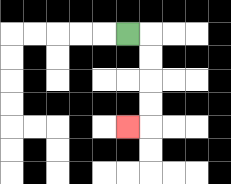{'start': '[5, 1]', 'end': '[5, 5]', 'path_directions': 'R,D,D,D,D,L', 'path_coordinates': '[[5, 1], [6, 1], [6, 2], [6, 3], [6, 4], [6, 5], [5, 5]]'}